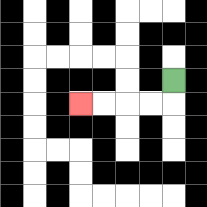{'start': '[7, 3]', 'end': '[3, 4]', 'path_directions': 'D,L,L,L,L', 'path_coordinates': '[[7, 3], [7, 4], [6, 4], [5, 4], [4, 4], [3, 4]]'}